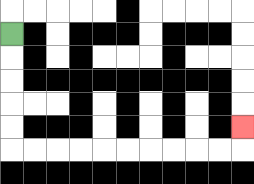{'start': '[0, 1]', 'end': '[10, 5]', 'path_directions': 'D,D,D,D,D,R,R,R,R,R,R,R,R,R,R,U', 'path_coordinates': '[[0, 1], [0, 2], [0, 3], [0, 4], [0, 5], [0, 6], [1, 6], [2, 6], [3, 6], [4, 6], [5, 6], [6, 6], [7, 6], [8, 6], [9, 6], [10, 6], [10, 5]]'}